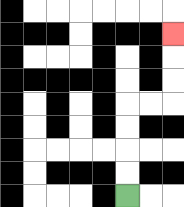{'start': '[5, 8]', 'end': '[7, 1]', 'path_directions': 'U,U,U,U,R,R,U,U,U', 'path_coordinates': '[[5, 8], [5, 7], [5, 6], [5, 5], [5, 4], [6, 4], [7, 4], [7, 3], [7, 2], [7, 1]]'}